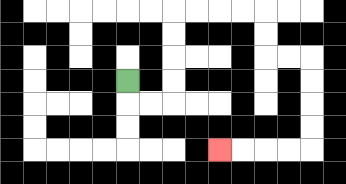{'start': '[5, 3]', 'end': '[9, 6]', 'path_directions': 'D,R,R,U,U,U,U,R,R,R,R,D,D,R,R,D,D,D,D,L,L,L,L', 'path_coordinates': '[[5, 3], [5, 4], [6, 4], [7, 4], [7, 3], [7, 2], [7, 1], [7, 0], [8, 0], [9, 0], [10, 0], [11, 0], [11, 1], [11, 2], [12, 2], [13, 2], [13, 3], [13, 4], [13, 5], [13, 6], [12, 6], [11, 6], [10, 6], [9, 6]]'}